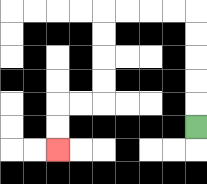{'start': '[8, 5]', 'end': '[2, 6]', 'path_directions': 'U,U,U,U,U,L,L,L,L,D,D,D,D,L,L,D,D', 'path_coordinates': '[[8, 5], [8, 4], [8, 3], [8, 2], [8, 1], [8, 0], [7, 0], [6, 0], [5, 0], [4, 0], [4, 1], [4, 2], [4, 3], [4, 4], [3, 4], [2, 4], [2, 5], [2, 6]]'}